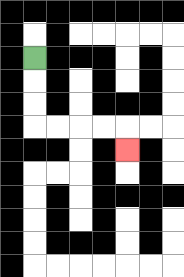{'start': '[1, 2]', 'end': '[5, 6]', 'path_directions': 'D,D,D,R,R,R,R,D', 'path_coordinates': '[[1, 2], [1, 3], [1, 4], [1, 5], [2, 5], [3, 5], [4, 5], [5, 5], [5, 6]]'}